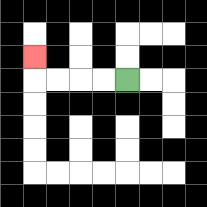{'start': '[5, 3]', 'end': '[1, 2]', 'path_directions': 'L,L,L,L,U', 'path_coordinates': '[[5, 3], [4, 3], [3, 3], [2, 3], [1, 3], [1, 2]]'}